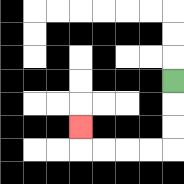{'start': '[7, 3]', 'end': '[3, 5]', 'path_directions': 'D,D,D,L,L,L,L,U', 'path_coordinates': '[[7, 3], [7, 4], [7, 5], [7, 6], [6, 6], [5, 6], [4, 6], [3, 6], [3, 5]]'}